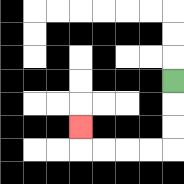{'start': '[7, 3]', 'end': '[3, 5]', 'path_directions': 'D,D,D,L,L,L,L,U', 'path_coordinates': '[[7, 3], [7, 4], [7, 5], [7, 6], [6, 6], [5, 6], [4, 6], [3, 6], [3, 5]]'}